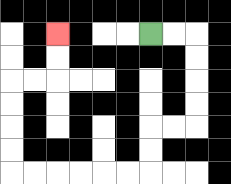{'start': '[6, 1]', 'end': '[2, 1]', 'path_directions': 'R,R,D,D,D,D,L,L,D,D,L,L,L,L,L,L,U,U,U,U,R,R,U,U', 'path_coordinates': '[[6, 1], [7, 1], [8, 1], [8, 2], [8, 3], [8, 4], [8, 5], [7, 5], [6, 5], [6, 6], [6, 7], [5, 7], [4, 7], [3, 7], [2, 7], [1, 7], [0, 7], [0, 6], [0, 5], [0, 4], [0, 3], [1, 3], [2, 3], [2, 2], [2, 1]]'}